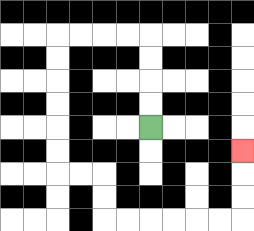{'start': '[6, 5]', 'end': '[10, 6]', 'path_directions': 'U,U,U,U,L,L,L,L,D,D,D,D,D,D,R,R,D,D,R,R,R,R,R,R,U,U,U', 'path_coordinates': '[[6, 5], [6, 4], [6, 3], [6, 2], [6, 1], [5, 1], [4, 1], [3, 1], [2, 1], [2, 2], [2, 3], [2, 4], [2, 5], [2, 6], [2, 7], [3, 7], [4, 7], [4, 8], [4, 9], [5, 9], [6, 9], [7, 9], [8, 9], [9, 9], [10, 9], [10, 8], [10, 7], [10, 6]]'}